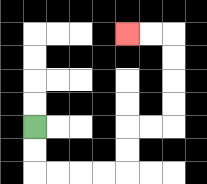{'start': '[1, 5]', 'end': '[5, 1]', 'path_directions': 'D,D,R,R,R,R,U,U,R,R,U,U,U,U,L,L', 'path_coordinates': '[[1, 5], [1, 6], [1, 7], [2, 7], [3, 7], [4, 7], [5, 7], [5, 6], [5, 5], [6, 5], [7, 5], [7, 4], [7, 3], [7, 2], [7, 1], [6, 1], [5, 1]]'}